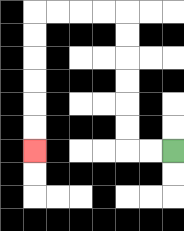{'start': '[7, 6]', 'end': '[1, 6]', 'path_directions': 'L,L,U,U,U,U,U,U,L,L,L,L,D,D,D,D,D,D', 'path_coordinates': '[[7, 6], [6, 6], [5, 6], [5, 5], [5, 4], [5, 3], [5, 2], [5, 1], [5, 0], [4, 0], [3, 0], [2, 0], [1, 0], [1, 1], [1, 2], [1, 3], [1, 4], [1, 5], [1, 6]]'}